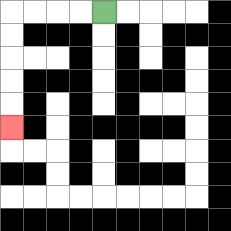{'start': '[4, 0]', 'end': '[0, 5]', 'path_directions': 'L,L,L,L,D,D,D,D,D', 'path_coordinates': '[[4, 0], [3, 0], [2, 0], [1, 0], [0, 0], [0, 1], [0, 2], [0, 3], [0, 4], [0, 5]]'}